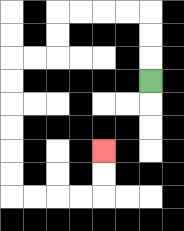{'start': '[6, 3]', 'end': '[4, 6]', 'path_directions': 'U,U,U,L,L,L,L,D,D,L,L,D,D,D,D,D,D,R,R,R,R,U,U', 'path_coordinates': '[[6, 3], [6, 2], [6, 1], [6, 0], [5, 0], [4, 0], [3, 0], [2, 0], [2, 1], [2, 2], [1, 2], [0, 2], [0, 3], [0, 4], [0, 5], [0, 6], [0, 7], [0, 8], [1, 8], [2, 8], [3, 8], [4, 8], [4, 7], [4, 6]]'}